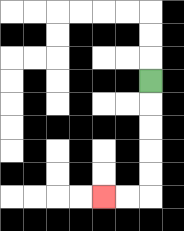{'start': '[6, 3]', 'end': '[4, 8]', 'path_directions': 'D,D,D,D,D,L,L', 'path_coordinates': '[[6, 3], [6, 4], [6, 5], [6, 6], [6, 7], [6, 8], [5, 8], [4, 8]]'}